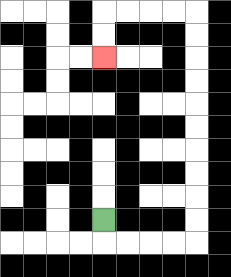{'start': '[4, 9]', 'end': '[4, 2]', 'path_directions': 'D,R,R,R,R,U,U,U,U,U,U,U,U,U,U,L,L,L,L,D,D', 'path_coordinates': '[[4, 9], [4, 10], [5, 10], [6, 10], [7, 10], [8, 10], [8, 9], [8, 8], [8, 7], [8, 6], [8, 5], [8, 4], [8, 3], [8, 2], [8, 1], [8, 0], [7, 0], [6, 0], [5, 0], [4, 0], [4, 1], [4, 2]]'}